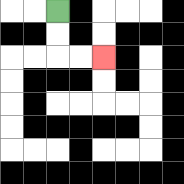{'start': '[2, 0]', 'end': '[4, 2]', 'path_directions': 'D,D,R,R', 'path_coordinates': '[[2, 0], [2, 1], [2, 2], [3, 2], [4, 2]]'}